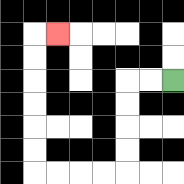{'start': '[7, 3]', 'end': '[2, 1]', 'path_directions': 'L,L,D,D,D,D,L,L,L,L,U,U,U,U,U,U,R', 'path_coordinates': '[[7, 3], [6, 3], [5, 3], [5, 4], [5, 5], [5, 6], [5, 7], [4, 7], [3, 7], [2, 7], [1, 7], [1, 6], [1, 5], [1, 4], [1, 3], [1, 2], [1, 1], [2, 1]]'}